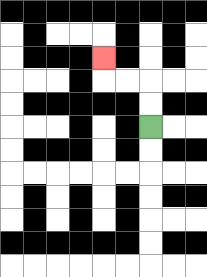{'start': '[6, 5]', 'end': '[4, 2]', 'path_directions': 'U,U,L,L,U', 'path_coordinates': '[[6, 5], [6, 4], [6, 3], [5, 3], [4, 3], [4, 2]]'}